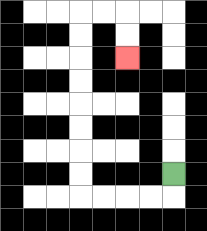{'start': '[7, 7]', 'end': '[5, 2]', 'path_directions': 'D,L,L,L,L,U,U,U,U,U,U,U,U,R,R,D,D', 'path_coordinates': '[[7, 7], [7, 8], [6, 8], [5, 8], [4, 8], [3, 8], [3, 7], [3, 6], [3, 5], [3, 4], [3, 3], [3, 2], [3, 1], [3, 0], [4, 0], [5, 0], [5, 1], [5, 2]]'}